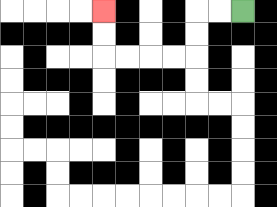{'start': '[10, 0]', 'end': '[4, 0]', 'path_directions': 'L,L,D,D,L,L,L,L,U,U', 'path_coordinates': '[[10, 0], [9, 0], [8, 0], [8, 1], [8, 2], [7, 2], [6, 2], [5, 2], [4, 2], [4, 1], [4, 0]]'}